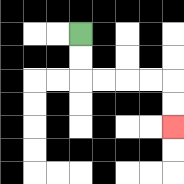{'start': '[3, 1]', 'end': '[7, 5]', 'path_directions': 'D,D,R,R,R,R,D,D', 'path_coordinates': '[[3, 1], [3, 2], [3, 3], [4, 3], [5, 3], [6, 3], [7, 3], [7, 4], [7, 5]]'}